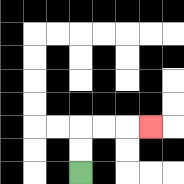{'start': '[3, 7]', 'end': '[6, 5]', 'path_directions': 'U,U,R,R,R', 'path_coordinates': '[[3, 7], [3, 6], [3, 5], [4, 5], [5, 5], [6, 5]]'}